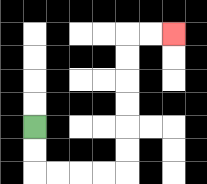{'start': '[1, 5]', 'end': '[7, 1]', 'path_directions': 'D,D,R,R,R,R,U,U,U,U,U,U,R,R', 'path_coordinates': '[[1, 5], [1, 6], [1, 7], [2, 7], [3, 7], [4, 7], [5, 7], [5, 6], [5, 5], [5, 4], [5, 3], [5, 2], [5, 1], [6, 1], [7, 1]]'}